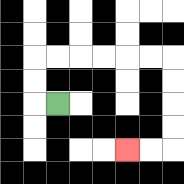{'start': '[2, 4]', 'end': '[5, 6]', 'path_directions': 'L,U,U,R,R,R,R,R,R,D,D,D,D,L,L', 'path_coordinates': '[[2, 4], [1, 4], [1, 3], [1, 2], [2, 2], [3, 2], [4, 2], [5, 2], [6, 2], [7, 2], [7, 3], [7, 4], [7, 5], [7, 6], [6, 6], [5, 6]]'}